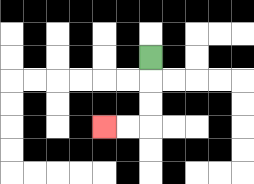{'start': '[6, 2]', 'end': '[4, 5]', 'path_directions': 'D,D,D,L,L', 'path_coordinates': '[[6, 2], [6, 3], [6, 4], [6, 5], [5, 5], [4, 5]]'}